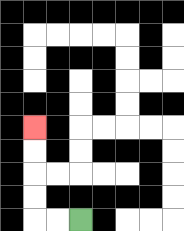{'start': '[3, 9]', 'end': '[1, 5]', 'path_directions': 'L,L,U,U,U,U', 'path_coordinates': '[[3, 9], [2, 9], [1, 9], [1, 8], [1, 7], [1, 6], [1, 5]]'}